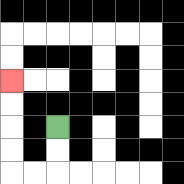{'start': '[2, 5]', 'end': '[0, 3]', 'path_directions': 'D,D,L,L,U,U,U,U', 'path_coordinates': '[[2, 5], [2, 6], [2, 7], [1, 7], [0, 7], [0, 6], [0, 5], [0, 4], [0, 3]]'}